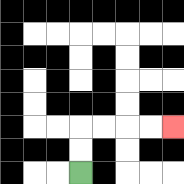{'start': '[3, 7]', 'end': '[7, 5]', 'path_directions': 'U,U,R,R,R,R', 'path_coordinates': '[[3, 7], [3, 6], [3, 5], [4, 5], [5, 5], [6, 5], [7, 5]]'}